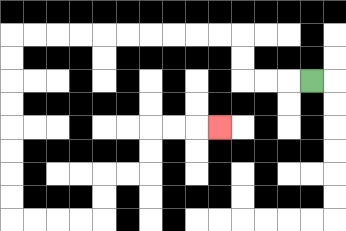{'start': '[13, 3]', 'end': '[9, 5]', 'path_directions': 'L,L,L,U,U,L,L,L,L,L,L,L,L,L,L,D,D,D,D,D,D,D,D,R,R,R,R,U,U,R,R,U,U,R,R,R', 'path_coordinates': '[[13, 3], [12, 3], [11, 3], [10, 3], [10, 2], [10, 1], [9, 1], [8, 1], [7, 1], [6, 1], [5, 1], [4, 1], [3, 1], [2, 1], [1, 1], [0, 1], [0, 2], [0, 3], [0, 4], [0, 5], [0, 6], [0, 7], [0, 8], [0, 9], [1, 9], [2, 9], [3, 9], [4, 9], [4, 8], [4, 7], [5, 7], [6, 7], [6, 6], [6, 5], [7, 5], [8, 5], [9, 5]]'}